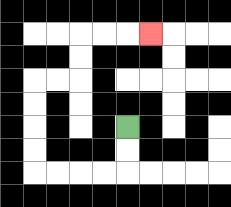{'start': '[5, 5]', 'end': '[6, 1]', 'path_directions': 'D,D,L,L,L,L,U,U,U,U,R,R,U,U,R,R,R', 'path_coordinates': '[[5, 5], [5, 6], [5, 7], [4, 7], [3, 7], [2, 7], [1, 7], [1, 6], [1, 5], [1, 4], [1, 3], [2, 3], [3, 3], [3, 2], [3, 1], [4, 1], [5, 1], [6, 1]]'}